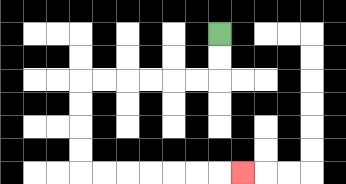{'start': '[9, 1]', 'end': '[10, 7]', 'path_directions': 'D,D,L,L,L,L,L,L,D,D,D,D,R,R,R,R,R,R,R', 'path_coordinates': '[[9, 1], [9, 2], [9, 3], [8, 3], [7, 3], [6, 3], [5, 3], [4, 3], [3, 3], [3, 4], [3, 5], [3, 6], [3, 7], [4, 7], [5, 7], [6, 7], [7, 7], [8, 7], [9, 7], [10, 7]]'}